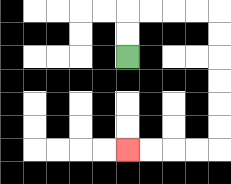{'start': '[5, 2]', 'end': '[5, 6]', 'path_directions': 'U,U,R,R,R,R,D,D,D,D,D,D,L,L,L,L', 'path_coordinates': '[[5, 2], [5, 1], [5, 0], [6, 0], [7, 0], [8, 0], [9, 0], [9, 1], [9, 2], [9, 3], [9, 4], [9, 5], [9, 6], [8, 6], [7, 6], [6, 6], [5, 6]]'}